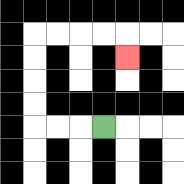{'start': '[4, 5]', 'end': '[5, 2]', 'path_directions': 'L,L,L,U,U,U,U,R,R,R,R,D', 'path_coordinates': '[[4, 5], [3, 5], [2, 5], [1, 5], [1, 4], [1, 3], [1, 2], [1, 1], [2, 1], [3, 1], [4, 1], [5, 1], [5, 2]]'}